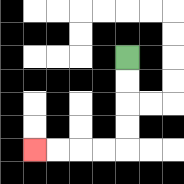{'start': '[5, 2]', 'end': '[1, 6]', 'path_directions': 'D,D,D,D,L,L,L,L', 'path_coordinates': '[[5, 2], [5, 3], [5, 4], [5, 5], [5, 6], [4, 6], [3, 6], [2, 6], [1, 6]]'}